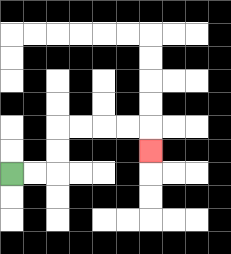{'start': '[0, 7]', 'end': '[6, 6]', 'path_directions': 'R,R,U,U,R,R,R,R,D', 'path_coordinates': '[[0, 7], [1, 7], [2, 7], [2, 6], [2, 5], [3, 5], [4, 5], [5, 5], [6, 5], [6, 6]]'}